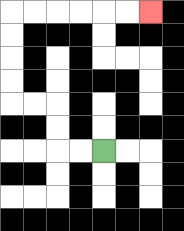{'start': '[4, 6]', 'end': '[6, 0]', 'path_directions': 'L,L,U,U,L,L,U,U,U,U,R,R,R,R,R,R', 'path_coordinates': '[[4, 6], [3, 6], [2, 6], [2, 5], [2, 4], [1, 4], [0, 4], [0, 3], [0, 2], [0, 1], [0, 0], [1, 0], [2, 0], [3, 0], [4, 0], [5, 0], [6, 0]]'}